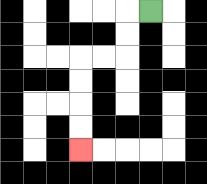{'start': '[6, 0]', 'end': '[3, 6]', 'path_directions': 'L,D,D,L,L,D,D,D,D', 'path_coordinates': '[[6, 0], [5, 0], [5, 1], [5, 2], [4, 2], [3, 2], [3, 3], [3, 4], [3, 5], [3, 6]]'}